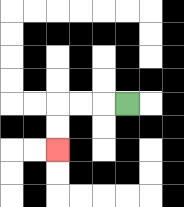{'start': '[5, 4]', 'end': '[2, 6]', 'path_directions': 'L,L,L,D,D', 'path_coordinates': '[[5, 4], [4, 4], [3, 4], [2, 4], [2, 5], [2, 6]]'}